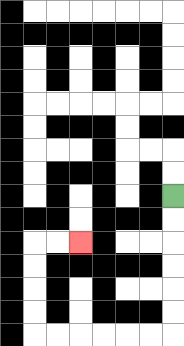{'start': '[7, 8]', 'end': '[3, 10]', 'path_directions': 'D,D,D,D,D,D,L,L,L,L,L,L,U,U,U,U,R,R', 'path_coordinates': '[[7, 8], [7, 9], [7, 10], [7, 11], [7, 12], [7, 13], [7, 14], [6, 14], [5, 14], [4, 14], [3, 14], [2, 14], [1, 14], [1, 13], [1, 12], [1, 11], [1, 10], [2, 10], [3, 10]]'}